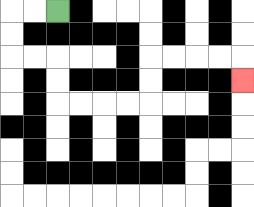{'start': '[2, 0]', 'end': '[10, 3]', 'path_directions': 'L,L,D,D,R,R,D,D,R,R,R,R,U,U,R,R,R,R,D', 'path_coordinates': '[[2, 0], [1, 0], [0, 0], [0, 1], [0, 2], [1, 2], [2, 2], [2, 3], [2, 4], [3, 4], [4, 4], [5, 4], [6, 4], [6, 3], [6, 2], [7, 2], [8, 2], [9, 2], [10, 2], [10, 3]]'}